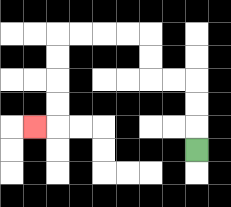{'start': '[8, 6]', 'end': '[1, 5]', 'path_directions': 'U,U,U,L,L,U,U,L,L,L,L,D,D,D,D,L', 'path_coordinates': '[[8, 6], [8, 5], [8, 4], [8, 3], [7, 3], [6, 3], [6, 2], [6, 1], [5, 1], [4, 1], [3, 1], [2, 1], [2, 2], [2, 3], [2, 4], [2, 5], [1, 5]]'}